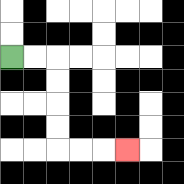{'start': '[0, 2]', 'end': '[5, 6]', 'path_directions': 'R,R,D,D,D,D,R,R,R', 'path_coordinates': '[[0, 2], [1, 2], [2, 2], [2, 3], [2, 4], [2, 5], [2, 6], [3, 6], [4, 6], [5, 6]]'}